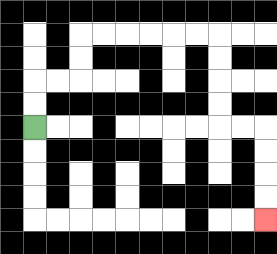{'start': '[1, 5]', 'end': '[11, 9]', 'path_directions': 'U,U,R,R,U,U,R,R,R,R,R,R,D,D,D,D,R,R,D,D,D,D', 'path_coordinates': '[[1, 5], [1, 4], [1, 3], [2, 3], [3, 3], [3, 2], [3, 1], [4, 1], [5, 1], [6, 1], [7, 1], [8, 1], [9, 1], [9, 2], [9, 3], [9, 4], [9, 5], [10, 5], [11, 5], [11, 6], [11, 7], [11, 8], [11, 9]]'}